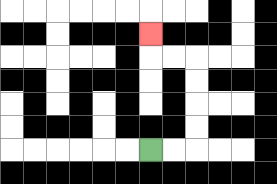{'start': '[6, 6]', 'end': '[6, 1]', 'path_directions': 'R,R,U,U,U,U,L,L,U', 'path_coordinates': '[[6, 6], [7, 6], [8, 6], [8, 5], [8, 4], [8, 3], [8, 2], [7, 2], [6, 2], [6, 1]]'}